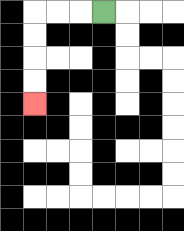{'start': '[4, 0]', 'end': '[1, 4]', 'path_directions': 'L,L,L,D,D,D,D', 'path_coordinates': '[[4, 0], [3, 0], [2, 0], [1, 0], [1, 1], [1, 2], [1, 3], [1, 4]]'}